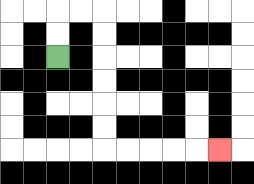{'start': '[2, 2]', 'end': '[9, 6]', 'path_directions': 'U,U,R,R,D,D,D,D,D,D,R,R,R,R,R', 'path_coordinates': '[[2, 2], [2, 1], [2, 0], [3, 0], [4, 0], [4, 1], [4, 2], [4, 3], [4, 4], [4, 5], [4, 6], [5, 6], [6, 6], [7, 6], [8, 6], [9, 6]]'}